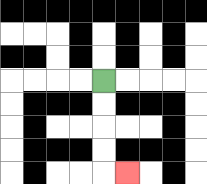{'start': '[4, 3]', 'end': '[5, 7]', 'path_directions': 'D,D,D,D,R', 'path_coordinates': '[[4, 3], [4, 4], [4, 5], [4, 6], [4, 7], [5, 7]]'}